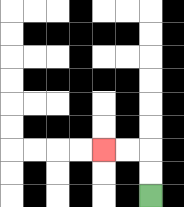{'start': '[6, 8]', 'end': '[4, 6]', 'path_directions': 'U,U,L,L', 'path_coordinates': '[[6, 8], [6, 7], [6, 6], [5, 6], [4, 6]]'}